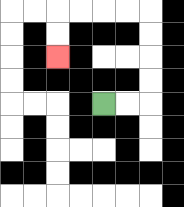{'start': '[4, 4]', 'end': '[2, 2]', 'path_directions': 'R,R,U,U,U,U,L,L,L,L,D,D', 'path_coordinates': '[[4, 4], [5, 4], [6, 4], [6, 3], [6, 2], [6, 1], [6, 0], [5, 0], [4, 0], [3, 0], [2, 0], [2, 1], [2, 2]]'}